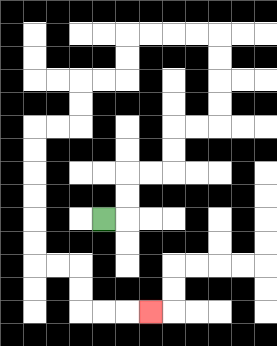{'start': '[4, 9]', 'end': '[6, 13]', 'path_directions': 'R,U,U,R,R,U,U,R,R,U,U,U,U,L,L,L,L,D,D,L,L,D,D,L,L,D,D,D,D,D,D,R,R,D,D,R,R,R', 'path_coordinates': '[[4, 9], [5, 9], [5, 8], [5, 7], [6, 7], [7, 7], [7, 6], [7, 5], [8, 5], [9, 5], [9, 4], [9, 3], [9, 2], [9, 1], [8, 1], [7, 1], [6, 1], [5, 1], [5, 2], [5, 3], [4, 3], [3, 3], [3, 4], [3, 5], [2, 5], [1, 5], [1, 6], [1, 7], [1, 8], [1, 9], [1, 10], [1, 11], [2, 11], [3, 11], [3, 12], [3, 13], [4, 13], [5, 13], [6, 13]]'}